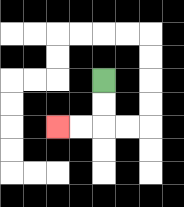{'start': '[4, 3]', 'end': '[2, 5]', 'path_directions': 'D,D,L,L', 'path_coordinates': '[[4, 3], [4, 4], [4, 5], [3, 5], [2, 5]]'}